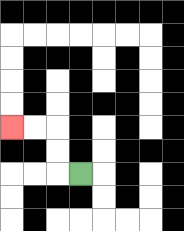{'start': '[3, 7]', 'end': '[0, 5]', 'path_directions': 'L,U,U,L,L', 'path_coordinates': '[[3, 7], [2, 7], [2, 6], [2, 5], [1, 5], [0, 5]]'}